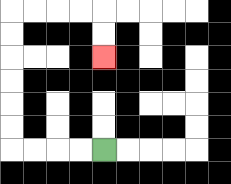{'start': '[4, 6]', 'end': '[4, 2]', 'path_directions': 'L,L,L,L,U,U,U,U,U,U,R,R,R,R,D,D', 'path_coordinates': '[[4, 6], [3, 6], [2, 6], [1, 6], [0, 6], [0, 5], [0, 4], [0, 3], [0, 2], [0, 1], [0, 0], [1, 0], [2, 0], [3, 0], [4, 0], [4, 1], [4, 2]]'}